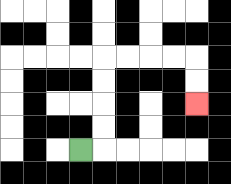{'start': '[3, 6]', 'end': '[8, 4]', 'path_directions': 'R,U,U,U,U,R,R,R,R,D,D', 'path_coordinates': '[[3, 6], [4, 6], [4, 5], [4, 4], [4, 3], [4, 2], [5, 2], [6, 2], [7, 2], [8, 2], [8, 3], [8, 4]]'}